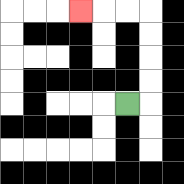{'start': '[5, 4]', 'end': '[3, 0]', 'path_directions': 'R,U,U,U,U,L,L,L', 'path_coordinates': '[[5, 4], [6, 4], [6, 3], [6, 2], [6, 1], [6, 0], [5, 0], [4, 0], [3, 0]]'}